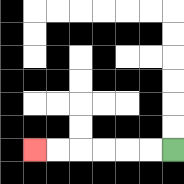{'start': '[7, 6]', 'end': '[1, 6]', 'path_directions': 'L,L,L,L,L,L', 'path_coordinates': '[[7, 6], [6, 6], [5, 6], [4, 6], [3, 6], [2, 6], [1, 6]]'}